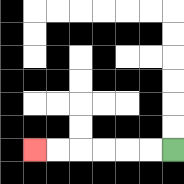{'start': '[7, 6]', 'end': '[1, 6]', 'path_directions': 'L,L,L,L,L,L', 'path_coordinates': '[[7, 6], [6, 6], [5, 6], [4, 6], [3, 6], [2, 6], [1, 6]]'}